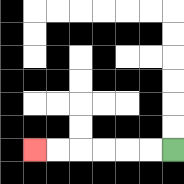{'start': '[7, 6]', 'end': '[1, 6]', 'path_directions': 'L,L,L,L,L,L', 'path_coordinates': '[[7, 6], [6, 6], [5, 6], [4, 6], [3, 6], [2, 6], [1, 6]]'}